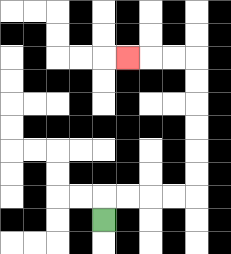{'start': '[4, 9]', 'end': '[5, 2]', 'path_directions': 'U,R,R,R,R,U,U,U,U,U,U,L,L,L', 'path_coordinates': '[[4, 9], [4, 8], [5, 8], [6, 8], [7, 8], [8, 8], [8, 7], [8, 6], [8, 5], [8, 4], [8, 3], [8, 2], [7, 2], [6, 2], [5, 2]]'}